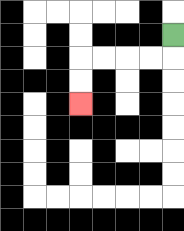{'start': '[7, 1]', 'end': '[3, 4]', 'path_directions': 'D,L,L,L,L,D,D', 'path_coordinates': '[[7, 1], [7, 2], [6, 2], [5, 2], [4, 2], [3, 2], [3, 3], [3, 4]]'}